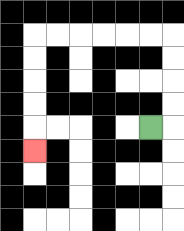{'start': '[6, 5]', 'end': '[1, 6]', 'path_directions': 'R,U,U,U,U,L,L,L,L,L,L,D,D,D,D,D', 'path_coordinates': '[[6, 5], [7, 5], [7, 4], [7, 3], [7, 2], [7, 1], [6, 1], [5, 1], [4, 1], [3, 1], [2, 1], [1, 1], [1, 2], [1, 3], [1, 4], [1, 5], [1, 6]]'}